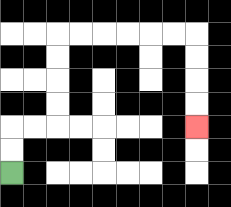{'start': '[0, 7]', 'end': '[8, 5]', 'path_directions': 'U,U,R,R,U,U,U,U,R,R,R,R,R,R,D,D,D,D', 'path_coordinates': '[[0, 7], [0, 6], [0, 5], [1, 5], [2, 5], [2, 4], [2, 3], [2, 2], [2, 1], [3, 1], [4, 1], [5, 1], [6, 1], [7, 1], [8, 1], [8, 2], [8, 3], [8, 4], [8, 5]]'}